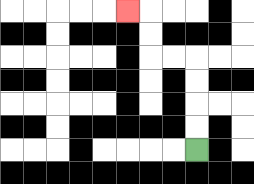{'start': '[8, 6]', 'end': '[5, 0]', 'path_directions': 'U,U,U,U,L,L,U,U,L', 'path_coordinates': '[[8, 6], [8, 5], [8, 4], [8, 3], [8, 2], [7, 2], [6, 2], [6, 1], [6, 0], [5, 0]]'}